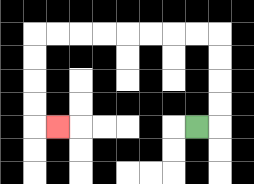{'start': '[8, 5]', 'end': '[2, 5]', 'path_directions': 'R,U,U,U,U,L,L,L,L,L,L,L,L,D,D,D,D,R', 'path_coordinates': '[[8, 5], [9, 5], [9, 4], [9, 3], [9, 2], [9, 1], [8, 1], [7, 1], [6, 1], [5, 1], [4, 1], [3, 1], [2, 1], [1, 1], [1, 2], [1, 3], [1, 4], [1, 5], [2, 5]]'}